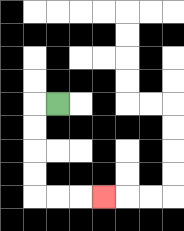{'start': '[2, 4]', 'end': '[4, 8]', 'path_directions': 'L,D,D,D,D,R,R,R', 'path_coordinates': '[[2, 4], [1, 4], [1, 5], [1, 6], [1, 7], [1, 8], [2, 8], [3, 8], [4, 8]]'}